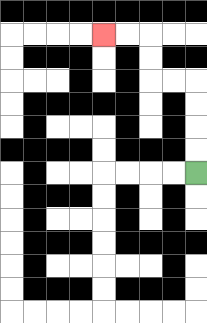{'start': '[8, 7]', 'end': '[4, 1]', 'path_directions': 'U,U,U,U,L,L,U,U,L,L', 'path_coordinates': '[[8, 7], [8, 6], [8, 5], [8, 4], [8, 3], [7, 3], [6, 3], [6, 2], [6, 1], [5, 1], [4, 1]]'}